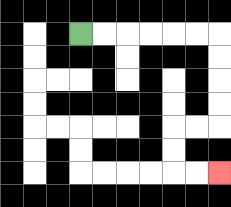{'start': '[3, 1]', 'end': '[9, 7]', 'path_directions': 'R,R,R,R,R,R,D,D,D,D,L,L,D,D,R,R', 'path_coordinates': '[[3, 1], [4, 1], [5, 1], [6, 1], [7, 1], [8, 1], [9, 1], [9, 2], [9, 3], [9, 4], [9, 5], [8, 5], [7, 5], [7, 6], [7, 7], [8, 7], [9, 7]]'}